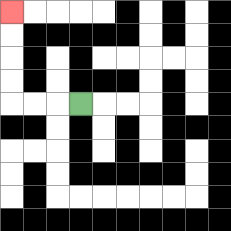{'start': '[3, 4]', 'end': '[0, 0]', 'path_directions': 'L,L,L,U,U,U,U', 'path_coordinates': '[[3, 4], [2, 4], [1, 4], [0, 4], [0, 3], [0, 2], [0, 1], [0, 0]]'}